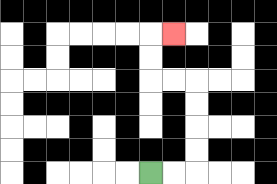{'start': '[6, 7]', 'end': '[7, 1]', 'path_directions': 'R,R,U,U,U,U,L,L,U,U,R', 'path_coordinates': '[[6, 7], [7, 7], [8, 7], [8, 6], [8, 5], [8, 4], [8, 3], [7, 3], [6, 3], [6, 2], [6, 1], [7, 1]]'}